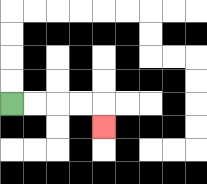{'start': '[0, 4]', 'end': '[4, 5]', 'path_directions': 'R,R,R,R,D', 'path_coordinates': '[[0, 4], [1, 4], [2, 4], [3, 4], [4, 4], [4, 5]]'}